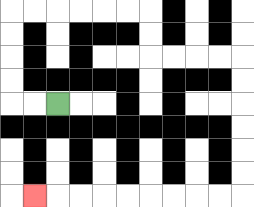{'start': '[2, 4]', 'end': '[1, 8]', 'path_directions': 'L,L,U,U,U,U,R,R,R,R,R,R,D,D,R,R,R,R,D,D,D,D,D,D,L,L,L,L,L,L,L,L,L', 'path_coordinates': '[[2, 4], [1, 4], [0, 4], [0, 3], [0, 2], [0, 1], [0, 0], [1, 0], [2, 0], [3, 0], [4, 0], [5, 0], [6, 0], [6, 1], [6, 2], [7, 2], [8, 2], [9, 2], [10, 2], [10, 3], [10, 4], [10, 5], [10, 6], [10, 7], [10, 8], [9, 8], [8, 8], [7, 8], [6, 8], [5, 8], [4, 8], [3, 8], [2, 8], [1, 8]]'}